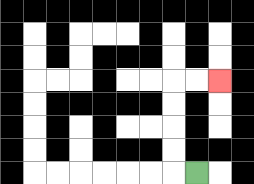{'start': '[8, 7]', 'end': '[9, 3]', 'path_directions': 'L,U,U,U,U,R,R', 'path_coordinates': '[[8, 7], [7, 7], [7, 6], [7, 5], [7, 4], [7, 3], [8, 3], [9, 3]]'}